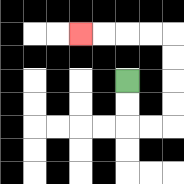{'start': '[5, 3]', 'end': '[3, 1]', 'path_directions': 'D,D,R,R,U,U,U,U,L,L,L,L', 'path_coordinates': '[[5, 3], [5, 4], [5, 5], [6, 5], [7, 5], [7, 4], [7, 3], [7, 2], [7, 1], [6, 1], [5, 1], [4, 1], [3, 1]]'}